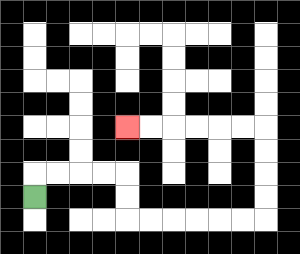{'start': '[1, 8]', 'end': '[5, 5]', 'path_directions': 'U,R,R,R,R,D,D,R,R,R,R,R,R,U,U,U,U,L,L,L,L,L,L', 'path_coordinates': '[[1, 8], [1, 7], [2, 7], [3, 7], [4, 7], [5, 7], [5, 8], [5, 9], [6, 9], [7, 9], [8, 9], [9, 9], [10, 9], [11, 9], [11, 8], [11, 7], [11, 6], [11, 5], [10, 5], [9, 5], [8, 5], [7, 5], [6, 5], [5, 5]]'}